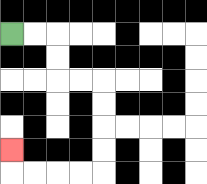{'start': '[0, 1]', 'end': '[0, 6]', 'path_directions': 'R,R,D,D,R,R,D,D,D,D,L,L,L,L,U', 'path_coordinates': '[[0, 1], [1, 1], [2, 1], [2, 2], [2, 3], [3, 3], [4, 3], [4, 4], [4, 5], [4, 6], [4, 7], [3, 7], [2, 7], [1, 7], [0, 7], [0, 6]]'}